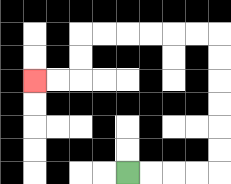{'start': '[5, 7]', 'end': '[1, 3]', 'path_directions': 'R,R,R,R,U,U,U,U,U,U,L,L,L,L,L,L,D,D,L,L', 'path_coordinates': '[[5, 7], [6, 7], [7, 7], [8, 7], [9, 7], [9, 6], [9, 5], [9, 4], [9, 3], [9, 2], [9, 1], [8, 1], [7, 1], [6, 1], [5, 1], [4, 1], [3, 1], [3, 2], [3, 3], [2, 3], [1, 3]]'}